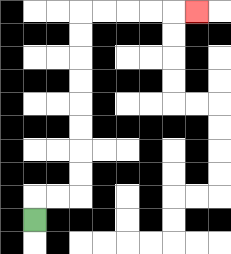{'start': '[1, 9]', 'end': '[8, 0]', 'path_directions': 'U,R,R,U,U,U,U,U,U,U,U,R,R,R,R,R', 'path_coordinates': '[[1, 9], [1, 8], [2, 8], [3, 8], [3, 7], [3, 6], [3, 5], [3, 4], [3, 3], [3, 2], [3, 1], [3, 0], [4, 0], [5, 0], [6, 0], [7, 0], [8, 0]]'}